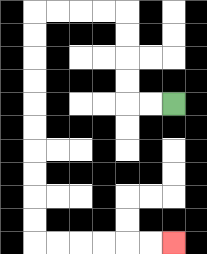{'start': '[7, 4]', 'end': '[7, 10]', 'path_directions': 'L,L,U,U,U,U,L,L,L,L,D,D,D,D,D,D,D,D,D,D,R,R,R,R,R,R', 'path_coordinates': '[[7, 4], [6, 4], [5, 4], [5, 3], [5, 2], [5, 1], [5, 0], [4, 0], [3, 0], [2, 0], [1, 0], [1, 1], [1, 2], [1, 3], [1, 4], [1, 5], [1, 6], [1, 7], [1, 8], [1, 9], [1, 10], [2, 10], [3, 10], [4, 10], [5, 10], [6, 10], [7, 10]]'}